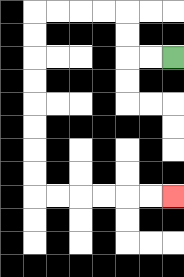{'start': '[7, 2]', 'end': '[7, 8]', 'path_directions': 'L,L,U,U,L,L,L,L,D,D,D,D,D,D,D,D,R,R,R,R,R,R', 'path_coordinates': '[[7, 2], [6, 2], [5, 2], [5, 1], [5, 0], [4, 0], [3, 0], [2, 0], [1, 0], [1, 1], [1, 2], [1, 3], [1, 4], [1, 5], [1, 6], [1, 7], [1, 8], [2, 8], [3, 8], [4, 8], [5, 8], [6, 8], [7, 8]]'}